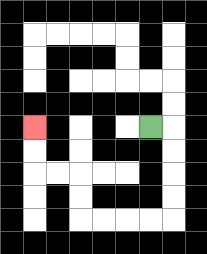{'start': '[6, 5]', 'end': '[1, 5]', 'path_directions': 'R,D,D,D,D,L,L,L,L,U,U,L,L,U,U', 'path_coordinates': '[[6, 5], [7, 5], [7, 6], [7, 7], [7, 8], [7, 9], [6, 9], [5, 9], [4, 9], [3, 9], [3, 8], [3, 7], [2, 7], [1, 7], [1, 6], [1, 5]]'}